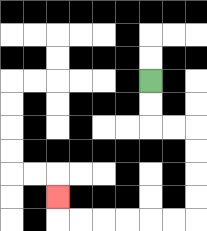{'start': '[6, 3]', 'end': '[2, 8]', 'path_directions': 'D,D,R,R,D,D,D,D,L,L,L,L,L,L,U', 'path_coordinates': '[[6, 3], [6, 4], [6, 5], [7, 5], [8, 5], [8, 6], [8, 7], [8, 8], [8, 9], [7, 9], [6, 9], [5, 9], [4, 9], [3, 9], [2, 9], [2, 8]]'}